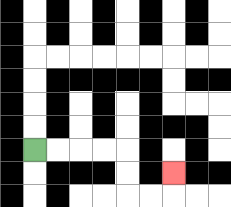{'start': '[1, 6]', 'end': '[7, 7]', 'path_directions': 'R,R,R,R,D,D,R,R,U', 'path_coordinates': '[[1, 6], [2, 6], [3, 6], [4, 6], [5, 6], [5, 7], [5, 8], [6, 8], [7, 8], [7, 7]]'}